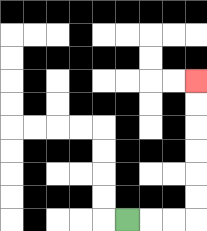{'start': '[5, 9]', 'end': '[8, 3]', 'path_directions': 'R,R,R,U,U,U,U,U,U', 'path_coordinates': '[[5, 9], [6, 9], [7, 9], [8, 9], [8, 8], [8, 7], [8, 6], [8, 5], [8, 4], [8, 3]]'}